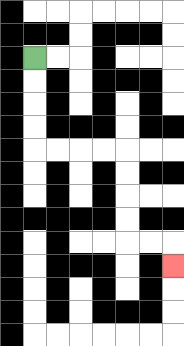{'start': '[1, 2]', 'end': '[7, 11]', 'path_directions': 'D,D,D,D,R,R,R,R,D,D,D,D,R,R,D', 'path_coordinates': '[[1, 2], [1, 3], [1, 4], [1, 5], [1, 6], [2, 6], [3, 6], [4, 6], [5, 6], [5, 7], [5, 8], [5, 9], [5, 10], [6, 10], [7, 10], [7, 11]]'}